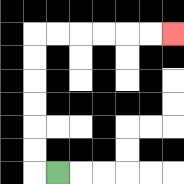{'start': '[2, 7]', 'end': '[7, 1]', 'path_directions': 'L,U,U,U,U,U,U,R,R,R,R,R,R', 'path_coordinates': '[[2, 7], [1, 7], [1, 6], [1, 5], [1, 4], [1, 3], [1, 2], [1, 1], [2, 1], [3, 1], [4, 1], [5, 1], [6, 1], [7, 1]]'}